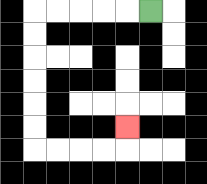{'start': '[6, 0]', 'end': '[5, 5]', 'path_directions': 'L,L,L,L,L,D,D,D,D,D,D,R,R,R,R,U', 'path_coordinates': '[[6, 0], [5, 0], [4, 0], [3, 0], [2, 0], [1, 0], [1, 1], [1, 2], [1, 3], [1, 4], [1, 5], [1, 6], [2, 6], [3, 6], [4, 6], [5, 6], [5, 5]]'}